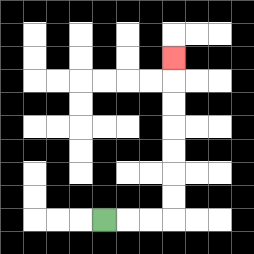{'start': '[4, 9]', 'end': '[7, 2]', 'path_directions': 'R,R,R,U,U,U,U,U,U,U', 'path_coordinates': '[[4, 9], [5, 9], [6, 9], [7, 9], [7, 8], [7, 7], [7, 6], [7, 5], [7, 4], [7, 3], [7, 2]]'}